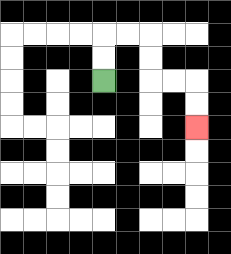{'start': '[4, 3]', 'end': '[8, 5]', 'path_directions': 'U,U,R,R,D,D,R,R,D,D', 'path_coordinates': '[[4, 3], [4, 2], [4, 1], [5, 1], [6, 1], [6, 2], [6, 3], [7, 3], [8, 3], [8, 4], [8, 5]]'}